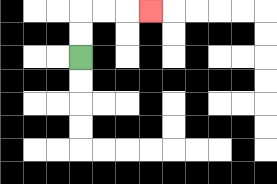{'start': '[3, 2]', 'end': '[6, 0]', 'path_directions': 'U,U,R,R,R', 'path_coordinates': '[[3, 2], [3, 1], [3, 0], [4, 0], [5, 0], [6, 0]]'}